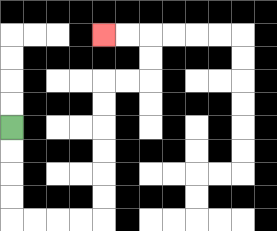{'start': '[0, 5]', 'end': '[4, 1]', 'path_directions': 'D,D,D,D,R,R,R,R,U,U,U,U,U,U,R,R,U,U,L,L', 'path_coordinates': '[[0, 5], [0, 6], [0, 7], [0, 8], [0, 9], [1, 9], [2, 9], [3, 9], [4, 9], [4, 8], [4, 7], [4, 6], [4, 5], [4, 4], [4, 3], [5, 3], [6, 3], [6, 2], [6, 1], [5, 1], [4, 1]]'}